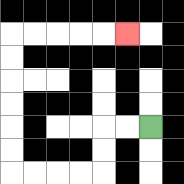{'start': '[6, 5]', 'end': '[5, 1]', 'path_directions': 'L,L,D,D,L,L,L,L,U,U,U,U,U,U,R,R,R,R,R', 'path_coordinates': '[[6, 5], [5, 5], [4, 5], [4, 6], [4, 7], [3, 7], [2, 7], [1, 7], [0, 7], [0, 6], [0, 5], [0, 4], [0, 3], [0, 2], [0, 1], [1, 1], [2, 1], [3, 1], [4, 1], [5, 1]]'}